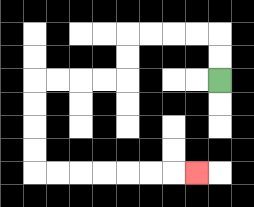{'start': '[9, 3]', 'end': '[8, 7]', 'path_directions': 'U,U,L,L,L,L,D,D,L,L,L,L,D,D,D,D,R,R,R,R,R,R,R', 'path_coordinates': '[[9, 3], [9, 2], [9, 1], [8, 1], [7, 1], [6, 1], [5, 1], [5, 2], [5, 3], [4, 3], [3, 3], [2, 3], [1, 3], [1, 4], [1, 5], [1, 6], [1, 7], [2, 7], [3, 7], [4, 7], [5, 7], [6, 7], [7, 7], [8, 7]]'}